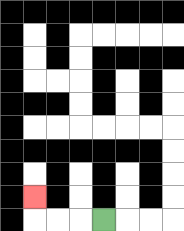{'start': '[4, 9]', 'end': '[1, 8]', 'path_directions': 'L,L,L,U', 'path_coordinates': '[[4, 9], [3, 9], [2, 9], [1, 9], [1, 8]]'}